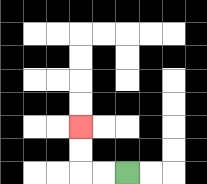{'start': '[5, 7]', 'end': '[3, 5]', 'path_directions': 'L,L,U,U', 'path_coordinates': '[[5, 7], [4, 7], [3, 7], [3, 6], [3, 5]]'}